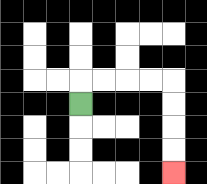{'start': '[3, 4]', 'end': '[7, 7]', 'path_directions': 'U,R,R,R,R,D,D,D,D', 'path_coordinates': '[[3, 4], [3, 3], [4, 3], [5, 3], [6, 3], [7, 3], [7, 4], [7, 5], [7, 6], [7, 7]]'}